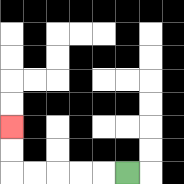{'start': '[5, 7]', 'end': '[0, 5]', 'path_directions': 'L,L,L,L,L,U,U', 'path_coordinates': '[[5, 7], [4, 7], [3, 7], [2, 7], [1, 7], [0, 7], [0, 6], [0, 5]]'}